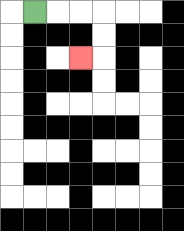{'start': '[1, 0]', 'end': '[3, 2]', 'path_directions': 'R,R,R,D,D,L', 'path_coordinates': '[[1, 0], [2, 0], [3, 0], [4, 0], [4, 1], [4, 2], [3, 2]]'}